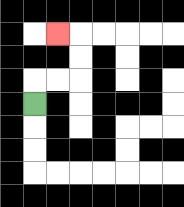{'start': '[1, 4]', 'end': '[2, 1]', 'path_directions': 'U,R,R,U,U,L', 'path_coordinates': '[[1, 4], [1, 3], [2, 3], [3, 3], [3, 2], [3, 1], [2, 1]]'}